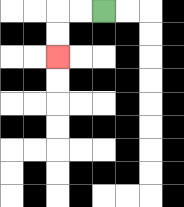{'start': '[4, 0]', 'end': '[2, 2]', 'path_directions': 'L,L,D,D', 'path_coordinates': '[[4, 0], [3, 0], [2, 0], [2, 1], [2, 2]]'}